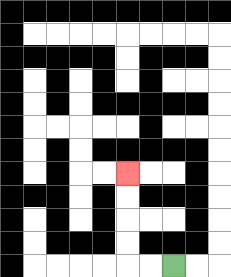{'start': '[7, 11]', 'end': '[5, 7]', 'path_directions': 'L,L,U,U,U,U', 'path_coordinates': '[[7, 11], [6, 11], [5, 11], [5, 10], [5, 9], [5, 8], [5, 7]]'}